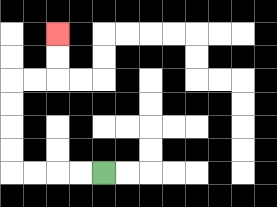{'start': '[4, 7]', 'end': '[2, 1]', 'path_directions': 'L,L,L,L,U,U,U,U,R,R,U,U', 'path_coordinates': '[[4, 7], [3, 7], [2, 7], [1, 7], [0, 7], [0, 6], [0, 5], [0, 4], [0, 3], [1, 3], [2, 3], [2, 2], [2, 1]]'}